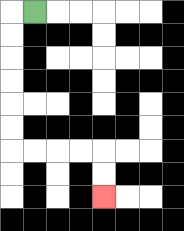{'start': '[1, 0]', 'end': '[4, 8]', 'path_directions': 'L,D,D,D,D,D,D,R,R,R,R,D,D', 'path_coordinates': '[[1, 0], [0, 0], [0, 1], [0, 2], [0, 3], [0, 4], [0, 5], [0, 6], [1, 6], [2, 6], [3, 6], [4, 6], [4, 7], [4, 8]]'}